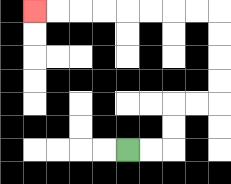{'start': '[5, 6]', 'end': '[1, 0]', 'path_directions': 'R,R,U,U,R,R,U,U,U,U,L,L,L,L,L,L,L,L', 'path_coordinates': '[[5, 6], [6, 6], [7, 6], [7, 5], [7, 4], [8, 4], [9, 4], [9, 3], [9, 2], [9, 1], [9, 0], [8, 0], [7, 0], [6, 0], [5, 0], [4, 0], [3, 0], [2, 0], [1, 0]]'}